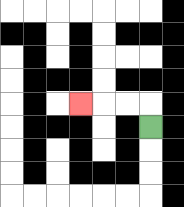{'start': '[6, 5]', 'end': '[3, 4]', 'path_directions': 'U,L,L,L', 'path_coordinates': '[[6, 5], [6, 4], [5, 4], [4, 4], [3, 4]]'}